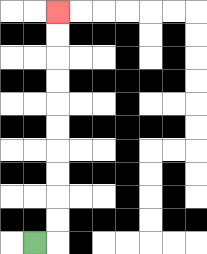{'start': '[1, 10]', 'end': '[2, 0]', 'path_directions': 'R,U,U,U,U,U,U,U,U,U,U', 'path_coordinates': '[[1, 10], [2, 10], [2, 9], [2, 8], [2, 7], [2, 6], [2, 5], [2, 4], [2, 3], [2, 2], [2, 1], [2, 0]]'}